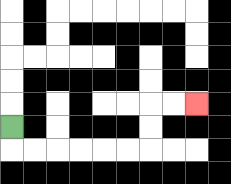{'start': '[0, 5]', 'end': '[8, 4]', 'path_directions': 'D,R,R,R,R,R,R,U,U,R,R', 'path_coordinates': '[[0, 5], [0, 6], [1, 6], [2, 6], [3, 6], [4, 6], [5, 6], [6, 6], [6, 5], [6, 4], [7, 4], [8, 4]]'}